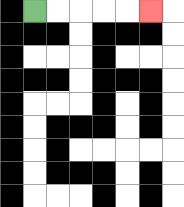{'start': '[1, 0]', 'end': '[6, 0]', 'path_directions': 'R,R,R,R,R', 'path_coordinates': '[[1, 0], [2, 0], [3, 0], [4, 0], [5, 0], [6, 0]]'}